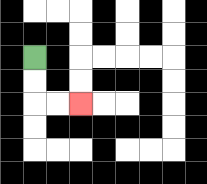{'start': '[1, 2]', 'end': '[3, 4]', 'path_directions': 'D,D,R,R', 'path_coordinates': '[[1, 2], [1, 3], [1, 4], [2, 4], [3, 4]]'}